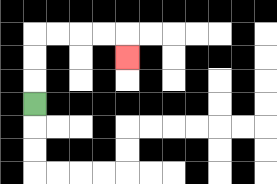{'start': '[1, 4]', 'end': '[5, 2]', 'path_directions': 'U,U,U,R,R,R,R,D', 'path_coordinates': '[[1, 4], [1, 3], [1, 2], [1, 1], [2, 1], [3, 1], [4, 1], [5, 1], [5, 2]]'}